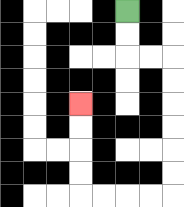{'start': '[5, 0]', 'end': '[3, 4]', 'path_directions': 'D,D,R,R,D,D,D,D,D,D,L,L,L,L,U,U,U,U', 'path_coordinates': '[[5, 0], [5, 1], [5, 2], [6, 2], [7, 2], [7, 3], [7, 4], [7, 5], [7, 6], [7, 7], [7, 8], [6, 8], [5, 8], [4, 8], [3, 8], [3, 7], [3, 6], [3, 5], [3, 4]]'}